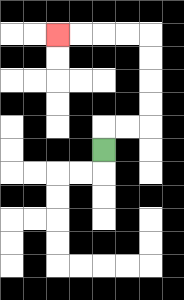{'start': '[4, 6]', 'end': '[2, 1]', 'path_directions': 'U,R,R,U,U,U,U,L,L,L,L', 'path_coordinates': '[[4, 6], [4, 5], [5, 5], [6, 5], [6, 4], [6, 3], [6, 2], [6, 1], [5, 1], [4, 1], [3, 1], [2, 1]]'}